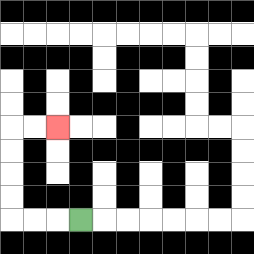{'start': '[3, 9]', 'end': '[2, 5]', 'path_directions': 'L,L,L,U,U,U,U,R,R', 'path_coordinates': '[[3, 9], [2, 9], [1, 9], [0, 9], [0, 8], [0, 7], [0, 6], [0, 5], [1, 5], [2, 5]]'}